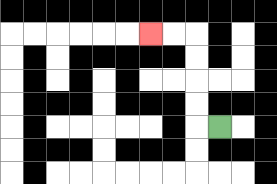{'start': '[9, 5]', 'end': '[6, 1]', 'path_directions': 'L,U,U,U,U,L,L', 'path_coordinates': '[[9, 5], [8, 5], [8, 4], [8, 3], [8, 2], [8, 1], [7, 1], [6, 1]]'}